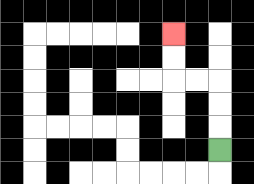{'start': '[9, 6]', 'end': '[7, 1]', 'path_directions': 'U,U,U,L,L,U,U', 'path_coordinates': '[[9, 6], [9, 5], [9, 4], [9, 3], [8, 3], [7, 3], [7, 2], [7, 1]]'}